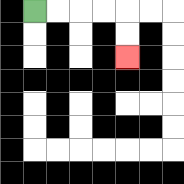{'start': '[1, 0]', 'end': '[5, 2]', 'path_directions': 'R,R,R,R,D,D', 'path_coordinates': '[[1, 0], [2, 0], [3, 0], [4, 0], [5, 0], [5, 1], [5, 2]]'}